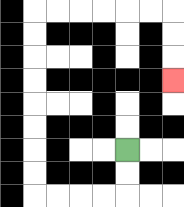{'start': '[5, 6]', 'end': '[7, 3]', 'path_directions': 'D,D,L,L,L,L,U,U,U,U,U,U,U,U,R,R,R,R,R,R,D,D,D', 'path_coordinates': '[[5, 6], [5, 7], [5, 8], [4, 8], [3, 8], [2, 8], [1, 8], [1, 7], [1, 6], [1, 5], [1, 4], [1, 3], [1, 2], [1, 1], [1, 0], [2, 0], [3, 0], [4, 0], [5, 0], [6, 0], [7, 0], [7, 1], [7, 2], [7, 3]]'}